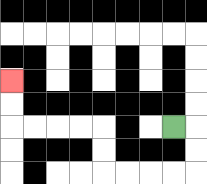{'start': '[7, 5]', 'end': '[0, 3]', 'path_directions': 'R,D,D,L,L,L,L,U,U,L,L,L,L,U,U', 'path_coordinates': '[[7, 5], [8, 5], [8, 6], [8, 7], [7, 7], [6, 7], [5, 7], [4, 7], [4, 6], [4, 5], [3, 5], [2, 5], [1, 5], [0, 5], [0, 4], [0, 3]]'}